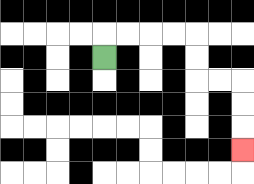{'start': '[4, 2]', 'end': '[10, 6]', 'path_directions': 'U,R,R,R,R,D,D,R,R,D,D,D', 'path_coordinates': '[[4, 2], [4, 1], [5, 1], [6, 1], [7, 1], [8, 1], [8, 2], [8, 3], [9, 3], [10, 3], [10, 4], [10, 5], [10, 6]]'}